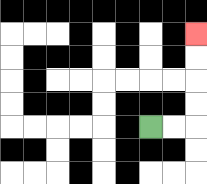{'start': '[6, 5]', 'end': '[8, 1]', 'path_directions': 'R,R,U,U,U,U', 'path_coordinates': '[[6, 5], [7, 5], [8, 5], [8, 4], [8, 3], [8, 2], [8, 1]]'}